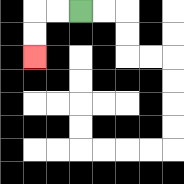{'start': '[3, 0]', 'end': '[1, 2]', 'path_directions': 'L,L,D,D', 'path_coordinates': '[[3, 0], [2, 0], [1, 0], [1, 1], [1, 2]]'}